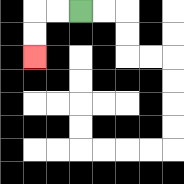{'start': '[3, 0]', 'end': '[1, 2]', 'path_directions': 'L,L,D,D', 'path_coordinates': '[[3, 0], [2, 0], [1, 0], [1, 1], [1, 2]]'}